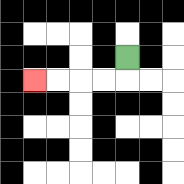{'start': '[5, 2]', 'end': '[1, 3]', 'path_directions': 'D,L,L,L,L', 'path_coordinates': '[[5, 2], [5, 3], [4, 3], [3, 3], [2, 3], [1, 3]]'}